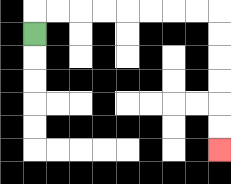{'start': '[1, 1]', 'end': '[9, 6]', 'path_directions': 'U,R,R,R,R,R,R,R,R,D,D,D,D,D,D', 'path_coordinates': '[[1, 1], [1, 0], [2, 0], [3, 0], [4, 0], [5, 0], [6, 0], [7, 0], [8, 0], [9, 0], [9, 1], [9, 2], [9, 3], [9, 4], [9, 5], [9, 6]]'}